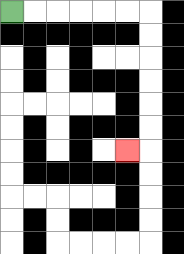{'start': '[0, 0]', 'end': '[5, 6]', 'path_directions': 'R,R,R,R,R,R,D,D,D,D,D,D,L', 'path_coordinates': '[[0, 0], [1, 0], [2, 0], [3, 0], [4, 0], [5, 0], [6, 0], [6, 1], [6, 2], [6, 3], [6, 4], [6, 5], [6, 6], [5, 6]]'}